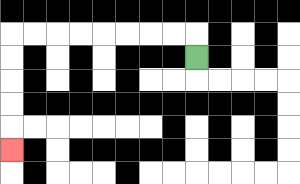{'start': '[8, 2]', 'end': '[0, 6]', 'path_directions': 'U,L,L,L,L,L,L,L,L,D,D,D,D,D', 'path_coordinates': '[[8, 2], [8, 1], [7, 1], [6, 1], [5, 1], [4, 1], [3, 1], [2, 1], [1, 1], [0, 1], [0, 2], [0, 3], [0, 4], [0, 5], [0, 6]]'}